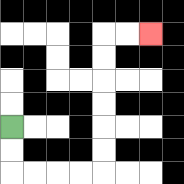{'start': '[0, 5]', 'end': '[6, 1]', 'path_directions': 'D,D,R,R,R,R,U,U,U,U,U,U,R,R', 'path_coordinates': '[[0, 5], [0, 6], [0, 7], [1, 7], [2, 7], [3, 7], [4, 7], [4, 6], [4, 5], [4, 4], [4, 3], [4, 2], [4, 1], [5, 1], [6, 1]]'}